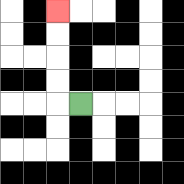{'start': '[3, 4]', 'end': '[2, 0]', 'path_directions': 'L,U,U,U,U', 'path_coordinates': '[[3, 4], [2, 4], [2, 3], [2, 2], [2, 1], [2, 0]]'}